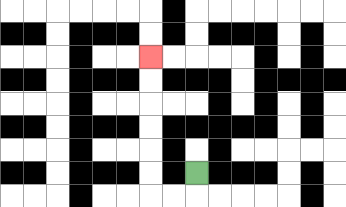{'start': '[8, 7]', 'end': '[6, 2]', 'path_directions': 'D,L,L,U,U,U,U,U,U', 'path_coordinates': '[[8, 7], [8, 8], [7, 8], [6, 8], [6, 7], [6, 6], [6, 5], [6, 4], [6, 3], [6, 2]]'}